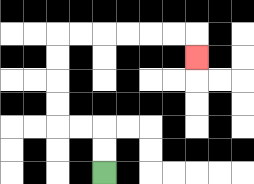{'start': '[4, 7]', 'end': '[8, 2]', 'path_directions': 'U,U,L,L,U,U,U,U,R,R,R,R,R,R,D', 'path_coordinates': '[[4, 7], [4, 6], [4, 5], [3, 5], [2, 5], [2, 4], [2, 3], [2, 2], [2, 1], [3, 1], [4, 1], [5, 1], [6, 1], [7, 1], [8, 1], [8, 2]]'}